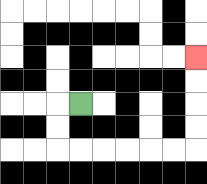{'start': '[3, 4]', 'end': '[8, 2]', 'path_directions': 'L,D,D,R,R,R,R,R,R,U,U,U,U', 'path_coordinates': '[[3, 4], [2, 4], [2, 5], [2, 6], [3, 6], [4, 6], [5, 6], [6, 6], [7, 6], [8, 6], [8, 5], [8, 4], [8, 3], [8, 2]]'}